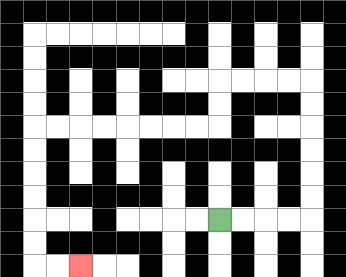{'start': '[9, 9]', 'end': '[3, 11]', 'path_directions': 'R,R,R,R,U,U,U,U,U,U,L,L,L,L,D,D,L,L,L,L,L,L,L,L,D,D,D,D,D,D,R,R', 'path_coordinates': '[[9, 9], [10, 9], [11, 9], [12, 9], [13, 9], [13, 8], [13, 7], [13, 6], [13, 5], [13, 4], [13, 3], [12, 3], [11, 3], [10, 3], [9, 3], [9, 4], [9, 5], [8, 5], [7, 5], [6, 5], [5, 5], [4, 5], [3, 5], [2, 5], [1, 5], [1, 6], [1, 7], [1, 8], [1, 9], [1, 10], [1, 11], [2, 11], [3, 11]]'}